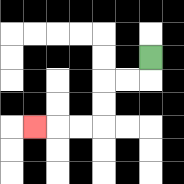{'start': '[6, 2]', 'end': '[1, 5]', 'path_directions': 'D,L,L,D,D,L,L,L', 'path_coordinates': '[[6, 2], [6, 3], [5, 3], [4, 3], [4, 4], [4, 5], [3, 5], [2, 5], [1, 5]]'}